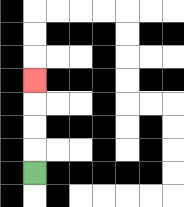{'start': '[1, 7]', 'end': '[1, 3]', 'path_directions': 'U,U,U,U', 'path_coordinates': '[[1, 7], [1, 6], [1, 5], [1, 4], [1, 3]]'}